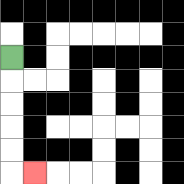{'start': '[0, 2]', 'end': '[1, 7]', 'path_directions': 'D,D,D,D,D,R', 'path_coordinates': '[[0, 2], [0, 3], [0, 4], [0, 5], [0, 6], [0, 7], [1, 7]]'}